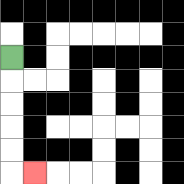{'start': '[0, 2]', 'end': '[1, 7]', 'path_directions': 'D,D,D,D,D,R', 'path_coordinates': '[[0, 2], [0, 3], [0, 4], [0, 5], [0, 6], [0, 7], [1, 7]]'}